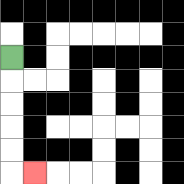{'start': '[0, 2]', 'end': '[1, 7]', 'path_directions': 'D,D,D,D,D,R', 'path_coordinates': '[[0, 2], [0, 3], [0, 4], [0, 5], [0, 6], [0, 7], [1, 7]]'}